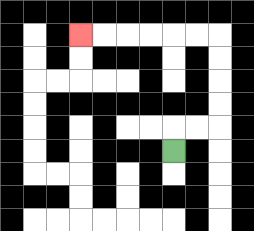{'start': '[7, 6]', 'end': '[3, 1]', 'path_directions': 'U,R,R,U,U,U,U,L,L,L,L,L,L', 'path_coordinates': '[[7, 6], [7, 5], [8, 5], [9, 5], [9, 4], [9, 3], [9, 2], [9, 1], [8, 1], [7, 1], [6, 1], [5, 1], [4, 1], [3, 1]]'}